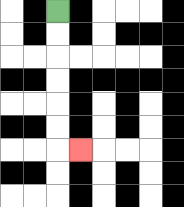{'start': '[2, 0]', 'end': '[3, 6]', 'path_directions': 'D,D,D,D,D,D,R', 'path_coordinates': '[[2, 0], [2, 1], [2, 2], [2, 3], [2, 4], [2, 5], [2, 6], [3, 6]]'}